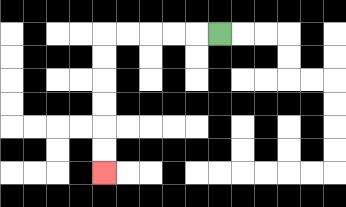{'start': '[9, 1]', 'end': '[4, 7]', 'path_directions': 'L,L,L,L,L,D,D,D,D,D,D', 'path_coordinates': '[[9, 1], [8, 1], [7, 1], [6, 1], [5, 1], [4, 1], [4, 2], [4, 3], [4, 4], [4, 5], [4, 6], [4, 7]]'}